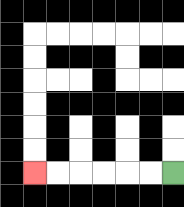{'start': '[7, 7]', 'end': '[1, 7]', 'path_directions': 'L,L,L,L,L,L', 'path_coordinates': '[[7, 7], [6, 7], [5, 7], [4, 7], [3, 7], [2, 7], [1, 7]]'}